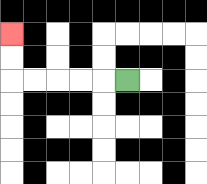{'start': '[5, 3]', 'end': '[0, 1]', 'path_directions': 'L,L,L,L,L,U,U', 'path_coordinates': '[[5, 3], [4, 3], [3, 3], [2, 3], [1, 3], [0, 3], [0, 2], [0, 1]]'}